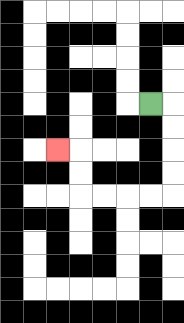{'start': '[6, 4]', 'end': '[2, 6]', 'path_directions': 'R,D,D,D,D,L,L,L,L,U,U,L', 'path_coordinates': '[[6, 4], [7, 4], [7, 5], [7, 6], [7, 7], [7, 8], [6, 8], [5, 8], [4, 8], [3, 8], [3, 7], [3, 6], [2, 6]]'}